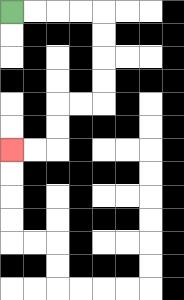{'start': '[0, 0]', 'end': '[0, 6]', 'path_directions': 'R,R,R,R,D,D,D,D,L,L,D,D,L,L', 'path_coordinates': '[[0, 0], [1, 0], [2, 0], [3, 0], [4, 0], [4, 1], [4, 2], [4, 3], [4, 4], [3, 4], [2, 4], [2, 5], [2, 6], [1, 6], [0, 6]]'}